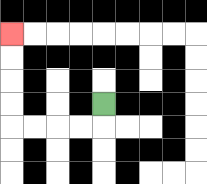{'start': '[4, 4]', 'end': '[0, 1]', 'path_directions': 'D,L,L,L,L,U,U,U,U', 'path_coordinates': '[[4, 4], [4, 5], [3, 5], [2, 5], [1, 5], [0, 5], [0, 4], [0, 3], [0, 2], [0, 1]]'}